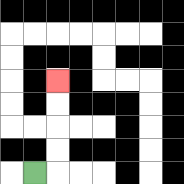{'start': '[1, 7]', 'end': '[2, 3]', 'path_directions': 'R,U,U,U,U', 'path_coordinates': '[[1, 7], [2, 7], [2, 6], [2, 5], [2, 4], [2, 3]]'}